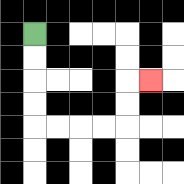{'start': '[1, 1]', 'end': '[6, 3]', 'path_directions': 'D,D,D,D,R,R,R,R,U,U,R', 'path_coordinates': '[[1, 1], [1, 2], [1, 3], [1, 4], [1, 5], [2, 5], [3, 5], [4, 5], [5, 5], [5, 4], [5, 3], [6, 3]]'}